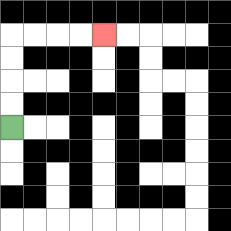{'start': '[0, 5]', 'end': '[4, 1]', 'path_directions': 'U,U,U,U,R,R,R,R', 'path_coordinates': '[[0, 5], [0, 4], [0, 3], [0, 2], [0, 1], [1, 1], [2, 1], [3, 1], [4, 1]]'}